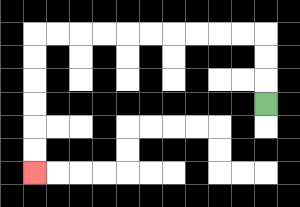{'start': '[11, 4]', 'end': '[1, 7]', 'path_directions': 'U,U,U,L,L,L,L,L,L,L,L,L,L,D,D,D,D,D,D', 'path_coordinates': '[[11, 4], [11, 3], [11, 2], [11, 1], [10, 1], [9, 1], [8, 1], [7, 1], [6, 1], [5, 1], [4, 1], [3, 1], [2, 1], [1, 1], [1, 2], [1, 3], [1, 4], [1, 5], [1, 6], [1, 7]]'}